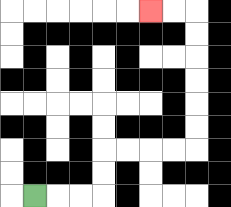{'start': '[1, 8]', 'end': '[6, 0]', 'path_directions': 'R,R,R,U,U,R,R,R,R,U,U,U,U,U,U,L,L', 'path_coordinates': '[[1, 8], [2, 8], [3, 8], [4, 8], [4, 7], [4, 6], [5, 6], [6, 6], [7, 6], [8, 6], [8, 5], [8, 4], [8, 3], [8, 2], [8, 1], [8, 0], [7, 0], [6, 0]]'}